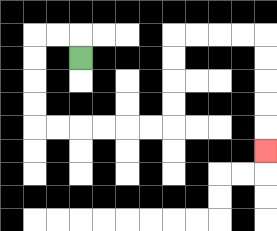{'start': '[3, 2]', 'end': '[11, 6]', 'path_directions': 'U,L,L,D,D,D,D,R,R,R,R,R,R,U,U,U,U,R,R,R,R,D,D,D,D,D', 'path_coordinates': '[[3, 2], [3, 1], [2, 1], [1, 1], [1, 2], [1, 3], [1, 4], [1, 5], [2, 5], [3, 5], [4, 5], [5, 5], [6, 5], [7, 5], [7, 4], [7, 3], [7, 2], [7, 1], [8, 1], [9, 1], [10, 1], [11, 1], [11, 2], [11, 3], [11, 4], [11, 5], [11, 6]]'}